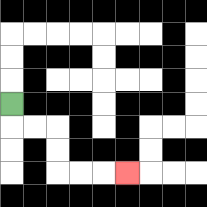{'start': '[0, 4]', 'end': '[5, 7]', 'path_directions': 'D,R,R,D,D,R,R,R', 'path_coordinates': '[[0, 4], [0, 5], [1, 5], [2, 5], [2, 6], [2, 7], [3, 7], [4, 7], [5, 7]]'}